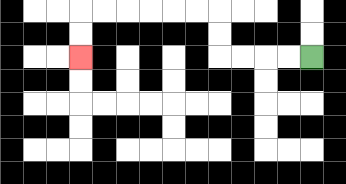{'start': '[13, 2]', 'end': '[3, 2]', 'path_directions': 'L,L,L,L,U,U,L,L,L,L,L,L,D,D', 'path_coordinates': '[[13, 2], [12, 2], [11, 2], [10, 2], [9, 2], [9, 1], [9, 0], [8, 0], [7, 0], [6, 0], [5, 0], [4, 0], [3, 0], [3, 1], [3, 2]]'}